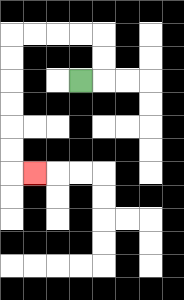{'start': '[3, 3]', 'end': '[1, 7]', 'path_directions': 'R,U,U,L,L,L,L,D,D,D,D,D,D,R', 'path_coordinates': '[[3, 3], [4, 3], [4, 2], [4, 1], [3, 1], [2, 1], [1, 1], [0, 1], [0, 2], [0, 3], [0, 4], [0, 5], [0, 6], [0, 7], [1, 7]]'}